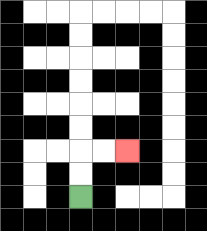{'start': '[3, 8]', 'end': '[5, 6]', 'path_directions': 'U,U,R,R', 'path_coordinates': '[[3, 8], [3, 7], [3, 6], [4, 6], [5, 6]]'}